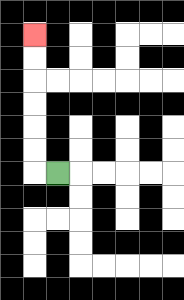{'start': '[2, 7]', 'end': '[1, 1]', 'path_directions': 'L,U,U,U,U,U,U', 'path_coordinates': '[[2, 7], [1, 7], [1, 6], [1, 5], [1, 4], [1, 3], [1, 2], [1, 1]]'}